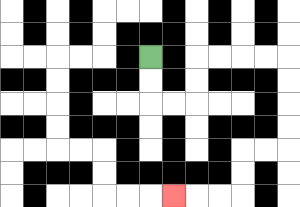{'start': '[6, 2]', 'end': '[7, 8]', 'path_directions': 'D,D,R,R,U,U,R,R,R,R,D,D,D,D,L,L,D,D,L,L,L', 'path_coordinates': '[[6, 2], [6, 3], [6, 4], [7, 4], [8, 4], [8, 3], [8, 2], [9, 2], [10, 2], [11, 2], [12, 2], [12, 3], [12, 4], [12, 5], [12, 6], [11, 6], [10, 6], [10, 7], [10, 8], [9, 8], [8, 8], [7, 8]]'}